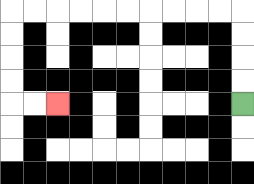{'start': '[10, 4]', 'end': '[2, 4]', 'path_directions': 'U,U,U,U,L,L,L,L,L,L,L,L,L,L,D,D,D,D,R,R', 'path_coordinates': '[[10, 4], [10, 3], [10, 2], [10, 1], [10, 0], [9, 0], [8, 0], [7, 0], [6, 0], [5, 0], [4, 0], [3, 0], [2, 0], [1, 0], [0, 0], [0, 1], [0, 2], [0, 3], [0, 4], [1, 4], [2, 4]]'}